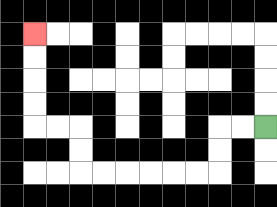{'start': '[11, 5]', 'end': '[1, 1]', 'path_directions': 'L,L,D,D,L,L,L,L,L,L,U,U,L,L,U,U,U,U', 'path_coordinates': '[[11, 5], [10, 5], [9, 5], [9, 6], [9, 7], [8, 7], [7, 7], [6, 7], [5, 7], [4, 7], [3, 7], [3, 6], [3, 5], [2, 5], [1, 5], [1, 4], [1, 3], [1, 2], [1, 1]]'}